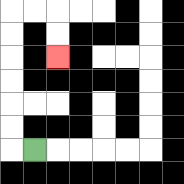{'start': '[1, 6]', 'end': '[2, 2]', 'path_directions': 'L,U,U,U,U,U,U,R,R,D,D', 'path_coordinates': '[[1, 6], [0, 6], [0, 5], [0, 4], [0, 3], [0, 2], [0, 1], [0, 0], [1, 0], [2, 0], [2, 1], [2, 2]]'}